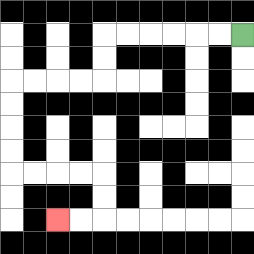{'start': '[10, 1]', 'end': '[2, 9]', 'path_directions': 'L,L,L,L,L,L,D,D,L,L,L,L,D,D,D,D,R,R,R,R,D,D,L,L', 'path_coordinates': '[[10, 1], [9, 1], [8, 1], [7, 1], [6, 1], [5, 1], [4, 1], [4, 2], [4, 3], [3, 3], [2, 3], [1, 3], [0, 3], [0, 4], [0, 5], [0, 6], [0, 7], [1, 7], [2, 7], [3, 7], [4, 7], [4, 8], [4, 9], [3, 9], [2, 9]]'}